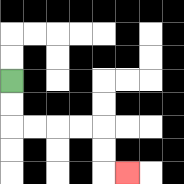{'start': '[0, 3]', 'end': '[5, 7]', 'path_directions': 'D,D,R,R,R,R,D,D,R', 'path_coordinates': '[[0, 3], [0, 4], [0, 5], [1, 5], [2, 5], [3, 5], [4, 5], [4, 6], [4, 7], [5, 7]]'}